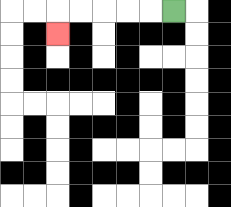{'start': '[7, 0]', 'end': '[2, 1]', 'path_directions': 'L,L,L,L,L,D', 'path_coordinates': '[[7, 0], [6, 0], [5, 0], [4, 0], [3, 0], [2, 0], [2, 1]]'}